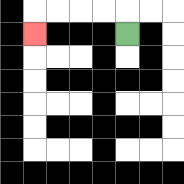{'start': '[5, 1]', 'end': '[1, 1]', 'path_directions': 'U,L,L,L,L,D', 'path_coordinates': '[[5, 1], [5, 0], [4, 0], [3, 0], [2, 0], [1, 0], [1, 1]]'}